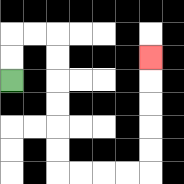{'start': '[0, 3]', 'end': '[6, 2]', 'path_directions': 'U,U,R,R,D,D,D,D,D,D,R,R,R,R,U,U,U,U,U', 'path_coordinates': '[[0, 3], [0, 2], [0, 1], [1, 1], [2, 1], [2, 2], [2, 3], [2, 4], [2, 5], [2, 6], [2, 7], [3, 7], [4, 7], [5, 7], [6, 7], [6, 6], [6, 5], [6, 4], [6, 3], [6, 2]]'}